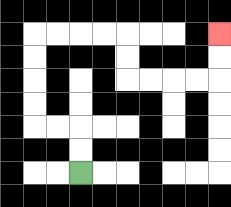{'start': '[3, 7]', 'end': '[9, 1]', 'path_directions': 'U,U,L,L,U,U,U,U,R,R,R,R,D,D,R,R,R,R,U,U', 'path_coordinates': '[[3, 7], [3, 6], [3, 5], [2, 5], [1, 5], [1, 4], [1, 3], [1, 2], [1, 1], [2, 1], [3, 1], [4, 1], [5, 1], [5, 2], [5, 3], [6, 3], [7, 3], [8, 3], [9, 3], [9, 2], [9, 1]]'}